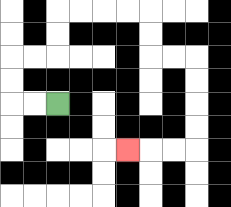{'start': '[2, 4]', 'end': '[5, 6]', 'path_directions': 'L,L,U,U,R,R,U,U,R,R,R,R,D,D,R,R,D,D,D,D,L,L,L', 'path_coordinates': '[[2, 4], [1, 4], [0, 4], [0, 3], [0, 2], [1, 2], [2, 2], [2, 1], [2, 0], [3, 0], [4, 0], [5, 0], [6, 0], [6, 1], [6, 2], [7, 2], [8, 2], [8, 3], [8, 4], [8, 5], [8, 6], [7, 6], [6, 6], [5, 6]]'}